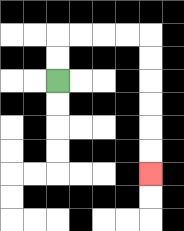{'start': '[2, 3]', 'end': '[6, 7]', 'path_directions': 'U,U,R,R,R,R,D,D,D,D,D,D', 'path_coordinates': '[[2, 3], [2, 2], [2, 1], [3, 1], [4, 1], [5, 1], [6, 1], [6, 2], [6, 3], [6, 4], [6, 5], [6, 6], [6, 7]]'}